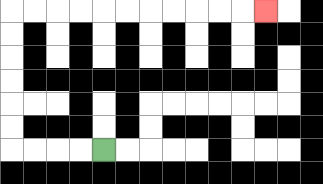{'start': '[4, 6]', 'end': '[11, 0]', 'path_directions': 'L,L,L,L,U,U,U,U,U,U,R,R,R,R,R,R,R,R,R,R,R', 'path_coordinates': '[[4, 6], [3, 6], [2, 6], [1, 6], [0, 6], [0, 5], [0, 4], [0, 3], [0, 2], [0, 1], [0, 0], [1, 0], [2, 0], [3, 0], [4, 0], [5, 0], [6, 0], [7, 0], [8, 0], [9, 0], [10, 0], [11, 0]]'}